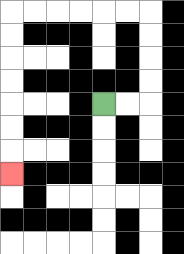{'start': '[4, 4]', 'end': '[0, 7]', 'path_directions': 'R,R,U,U,U,U,L,L,L,L,L,L,D,D,D,D,D,D,D', 'path_coordinates': '[[4, 4], [5, 4], [6, 4], [6, 3], [6, 2], [6, 1], [6, 0], [5, 0], [4, 0], [3, 0], [2, 0], [1, 0], [0, 0], [0, 1], [0, 2], [0, 3], [0, 4], [0, 5], [0, 6], [0, 7]]'}